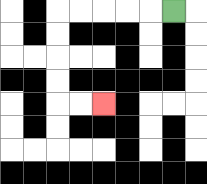{'start': '[7, 0]', 'end': '[4, 4]', 'path_directions': 'L,L,L,L,L,D,D,D,D,R,R', 'path_coordinates': '[[7, 0], [6, 0], [5, 0], [4, 0], [3, 0], [2, 0], [2, 1], [2, 2], [2, 3], [2, 4], [3, 4], [4, 4]]'}